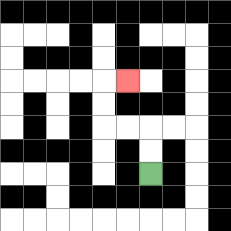{'start': '[6, 7]', 'end': '[5, 3]', 'path_directions': 'U,U,L,L,U,U,R', 'path_coordinates': '[[6, 7], [6, 6], [6, 5], [5, 5], [4, 5], [4, 4], [4, 3], [5, 3]]'}